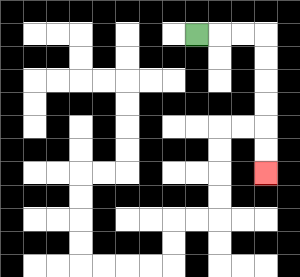{'start': '[8, 1]', 'end': '[11, 7]', 'path_directions': 'R,R,R,D,D,D,D,D,D', 'path_coordinates': '[[8, 1], [9, 1], [10, 1], [11, 1], [11, 2], [11, 3], [11, 4], [11, 5], [11, 6], [11, 7]]'}